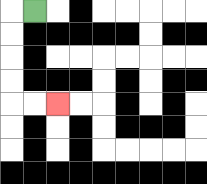{'start': '[1, 0]', 'end': '[2, 4]', 'path_directions': 'L,D,D,D,D,R,R', 'path_coordinates': '[[1, 0], [0, 0], [0, 1], [0, 2], [0, 3], [0, 4], [1, 4], [2, 4]]'}